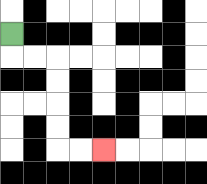{'start': '[0, 1]', 'end': '[4, 6]', 'path_directions': 'D,R,R,D,D,D,D,R,R', 'path_coordinates': '[[0, 1], [0, 2], [1, 2], [2, 2], [2, 3], [2, 4], [2, 5], [2, 6], [3, 6], [4, 6]]'}